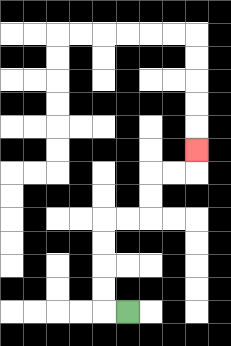{'start': '[5, 13]', 'end': '[8, 6]', 'path_directions': 'L,U,U,U,U,R,R,U,U,R,R,U', 'path_coordinates': '[[5, 13], [4, 13], [4, 12], [4, 11], [4, 10], [4, 9], [5, 9], [6, 9], [6, 8], [6, 7], [7, 7], [8, 7], [8, 6]]'}